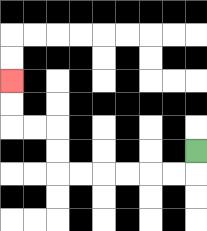{'start': '[8, 6]', 'end': '[0, 3]', 'path_directions': 'D,L,L,L,L,L,L,U,U,L,L,U,U', 'path_coordinates': '[[8, 6], [8, 7], [7, 7], [6, 7], [5, 7], [4, 7], [3, 7], [2, 7], [2, 6], [2, 5], [1, 5], [0, 5], [0, 4], [0, 3]]'}